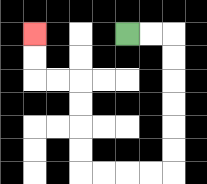{'start': '[5, 1]', 'end': '[1, 1]', 'path_directions': 'R,R,D,D,D,D,D,D,L,L,L,L,U,U,U,U,L,L,U,U', 'path_coordinates': '[[5, 1], [6, 1], [7, 1], [7, 2], [7, 3], [7, 4], [7, 5], [7, 6], [7, 7], [6, 7], [5, 7], [4, 7], [3, 7], [3, 6], [3, 5], [3, 4], [3, 3], [2, 3], [1, 3], [1, 2], [1, 1]]'}